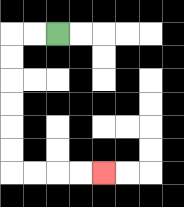{'start': '[2, 1]', 'end': '[4, 7]', 'path_directions': 'L,L,D,D,D,D,D,D,R,R,R,R', 'path_coordinates': '[[2, 1], [1, 1], [0, 1], [0, 2], [0, 3], [0, 4], [0, 5], [0, 6], [0, 7], [1, 7], [2, 7], [3, 7], [4, 7]]'}